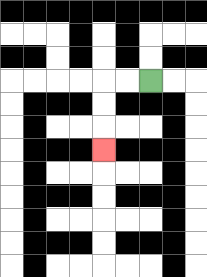{'start': '[6, 3]', 'end': '[4, 6]', 'path_directions': 'L,L,D,D,D', 'path_coordinates': '[[6, 3], [5, 3], [4, 3], [4, 4], [4, 5], [4, 6]]'}